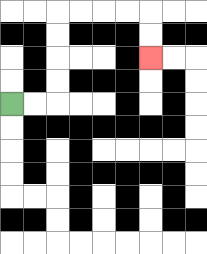{'start': '[0, 4]', 'end': '[6, 2]', 'path_directions': 'R,R,U,U,U,U,R,R,R,R,D,D', 'path_coordinates': '[[0, 4], [1, 4], [2, 4], [2, 3], [2, 2], [2, 1], [2, 0], [3, 0], [4, 0], [5, 0], [6, 0], [6, 1], [6, 2]]'}